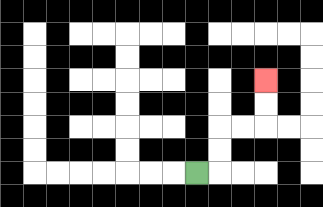{'start': '[8, 7]', 'end': '[11, 3]', 'path_directions': 'R,U,U,R,R,U,U', 'path_coordinates': '[[8, 7], [9, 7], [9, 6], [9, 5], [10, 5], [11, 5], [11, 4], [11, 3]]'}